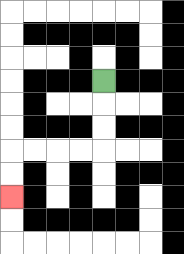{'start': '[4, 3]', 'end': '[0, 8]', 'path_directions': 'D,D,D,L,L,L,L,D,D', 'path_coordinates': '[[4, 3], [4, 4], [4, 5], [4, 6], [3, 6], [2, 6], [1, 6], [0, 6], [0, 7], [0, 8]]'}